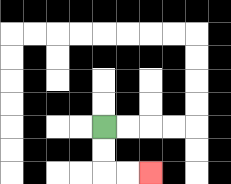{'start': '[4, 5]', 'end': '[6, 7]', 'path_directions': 'D,D,R,R', 'path_coordinates': '[[4, 5], [4, 6], [4, 7], [5, 7], [6, 7]]'}